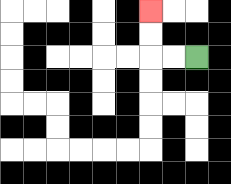{'start': '[8, 2]', 'end': '[6, 0]', 'path_directions': 'L,L,U,U', 'path_coordinates': '[[8, 2], [7, 2], [6, 2], [6, 1], [6, 0]]'}